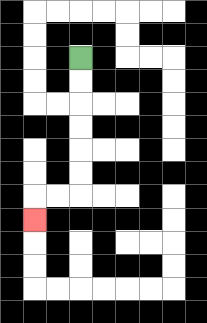{'start': '[3, 2]', 'end': '[1, 9]', 'path_directions': 'D,D,D,D,D,D,L,L,D', 'path_coordinates': '[[3, 2], [3, 3], [3, 4], [3, 5], [3, 6], [3, 7], [3, 8], [2, 8], [1, 8], [1, 9]]'}